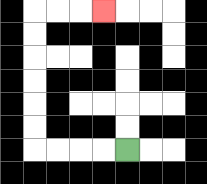{'start': '[5, 6]', 'end': '[4, 0]', 'path_directions': 'L,L,L,L,U,U,U,U,U,U,R,R,R', 'path_coordinates': '[[5, 6], [4, 6], [3, 6], [2, 6], [1, 6], [1, 5], [1, 4], [1, 3], [1, 2], [1, 1], [1, 0], [2, 0], [3, 0], [4, 0]]'}